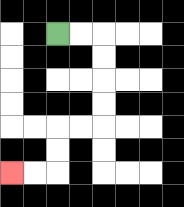{'start': '[2, 1]', 'end': '[0, 7]', 'path_directions': 'R,R,D,D,D,D,L,L,D,D,L,L', 'path_coordinates': '[[2, 1], [3, 1], [4, 1], [4, 2], [4, 3], [4, 4], [4, 5], [3, 5], [2, 5], [2, 6], [2, 7], [1, 7], [0, 7]]'}